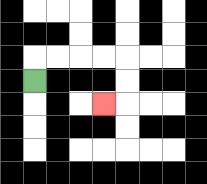{'start': '[1, 3]', 'end': '[4, 4]', 'path_directions': 'U,R,R,R,R,D,D,L', 'path_coordinates': '[[1, 3], [1, 2], [2, 2], [3, 2], [4, 2], [5, 2], [5, 3], [5, 4], [4, 4]]'}